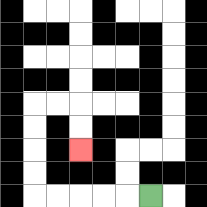{'start': '[6, 8]', 'end': '[3, 6]', 'path_directions': 'L,L,L,L,L,U,U,U,U,R,R,D,D', 'path_coordinates': '[[6, 8], [5, 8], [4, 8], [3, 8], [2, 8], [1, 8], [1, 7], [1, 6], [1, 5], [1, 4], [2, 4], [3, 4], [3, 5], [3, 6]]'}